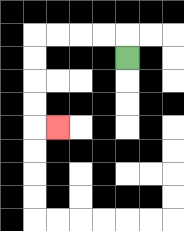{'start': '[5, 2]', 'end': '[2, 5]', 'path_directions': 'U,L,L,L,L,D,D,D,D,R', 'path_coordinates': '[[5, 2], [5, 1], [4, 1], [3, 1], [2, 1], [1, 1], [1, 2], [1, 3], [1, 4], [1, 5], [2, 5]]'}